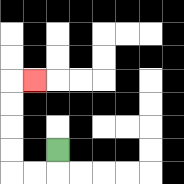{'start': '[2, 6]', 'end': '[1, 3]', 'path_directions': 'D,L,L,U,U,U,U,R', 'path_coordinates': '[[2, 6], [2, 7], [1, 7], [0, 7], [0, 6], [0, 5], [0, 4], [0, 3], [1, 3]]'}